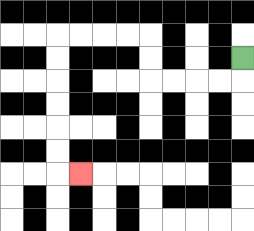{'start': '[10, 2]', 'end': '[3, 7]', 'path_directions': 'D,L,L,L,L,U,U,L,L,L,L,D,D,D,D,D,D,R', 'path_coordinates': '[[10, 2], [10, 3], [9, 3], [8, 3], [7, 3], [6, 3], [6, 2], [6, 1], [5, 1], [4, 1], [3, 1], [2, 1], [2, 2], [2, 3], [2, 4], [2, 5], [2, 6], [2, 7], [3, 7]]'}